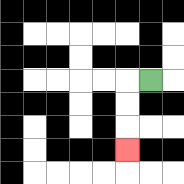{'start': '[6, 3]', 'end': '[5, 6]', 'path_directions': 'L,D,D,D', 'path_coordinates': '[[6, 3], [5, 3], [5, 4], [5, 5], [5, 6]]'}